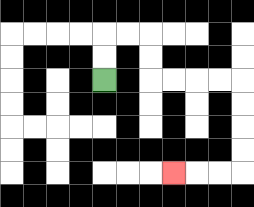{'start': '[4, 3]', 'end': '[7, 7]', 'path_directions': 'U,U,R,R,D,D,R,R,R,R,D,D,D,D,L,L,L', 'path_coordinates': '[[4, 3], [4, 2], [4, 1], [5, 1], [6, 1], [6, 2], [6, 3], [7, 3], [8, 3], [9, 3], [10, 3], [10, 4], [10, 5], [10, 6], [10, 7], [9, 7], [8, 7], [7, 7]]'}